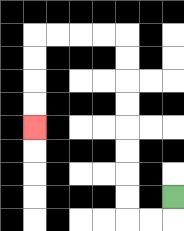{'start': '[7, 8]', 'end': '[1, 5]', 'path_directions': 'D,L,L,U,U,U,U,U,U,U,U,L,L,L,L,D,D,D,D', 'path_coordinates': '[[7, 8], [7, 9], [6, 9], [5, 9], [5, 8], [5, 7], [5, 6], [5, 5], [5, 4], [5, 3], [5, 2], [5, 1], [4, 1], [3, 1], [2, 1], [1, 1], [1, 2], [1, 3], [1, 4], [1, 5]]'}